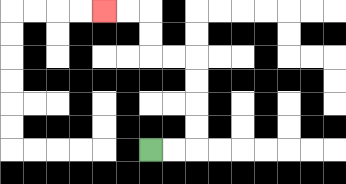{'start': '[6, 6]', 'end': '[4, 0]', 'path_directions': 'R,R,U,U,U,U,L,L,U,U,L,L', 'path_coordinates': '[[6, 6], [7, 6], [8, 6], [8, 5], [8, 4], [8, 3], [8, 2], [7, 2], [6, 2], [6, 1], [6, 0], [5, 0], [4, 0]]'}